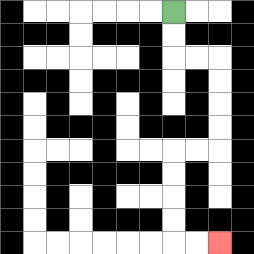{'start': '[7, 0]', 'end': '[9, 10]', 'path_directions': 'D,D,R,R,D,D,D,D,L,L,D,D,D,D,R,R', 'path_coordinates': '[[7, 0], [7, 1], [7, 2], [8, 2], [9, 2], [9, 3], [9, 4], [9, 5], [9, 6], [8, 6], [7, 6], [7, 7], [7, 8], [7, 9], [7, 10], [8, 10], [9, 10]]'}